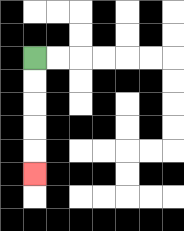{'start': '[1, 2]', 'end': '[1, 7]', 'path_directions': 'D,D,D,D,D', 'path_coordinates': '[[1, 2], [1, 3], [1, 4], [1, 5], [1, 6], [1, 7]]'}